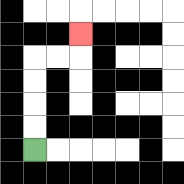{'start': '[1, 6]', 'end': '[3, 1]', 'path_directions': 'U,U,U,U,R,R,U', 'path_coordinates': '[[1, 6], [1, 5], [1, 4], [1, 3], [1, 2], [2, 2], [3, 2], [3, 1]]'}